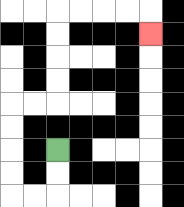{'start': '[2, 6]', 'end': '[6, 1]', 'path_directions': 'D,D,L,L,U,U,U,U,R,R,U,U,U,U,R,R,R,R,D', 'path_coordinates': '[[2, 6], [2, 7], [2, 8], [1, 8], [0, 8], [0, 7], [0, 6], [0, 5], [0, 4], [1, 4], [2, 4], [2, 3], [2, 2], [2, 1], [2, 0], [3, 0], [4, 0], [5, 0], [6, 0], [6, 1]]'}